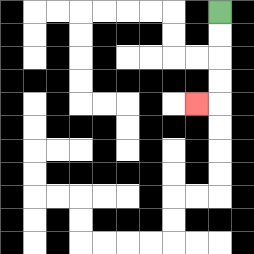{'start': '[9, 0]', 'end': '[8, 4]', 'path_directions': 'D,D,D,D,L', 'path_coordinates': '[[9, 0], [9, 1], [9, 2], [9, 3], [9, 4], [8, 4]]'}